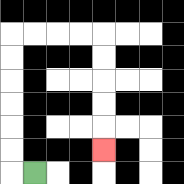{'start': '[1, 7]', 'end': '[4, 6]', 'path_directions': 'L,U,U,U,U,U,U,R,R,R,R,D,D,D,D,D', 'path_coordinates': '[[1, 7], [0, 7], [0, 6], [0, 5], [0, 4], [0, 3], [0, 2], [0, 1], [1, 1], [2, 1], [3, 1], [4, 1], [4, 2], [4, 3], [4, 4], [4, 5], [4, 6]]'}